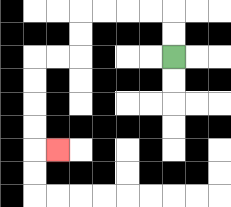{'start': '[7, 2]', 'end': '[2, 6]', 'path_directions': 'U,U,L,L,L,L,D,D,L,L,D,D,D,D,R', 'path_coordinates': '[[7, 2], [7, 1], [7, 0], [6, 0], [5, 0], [4, 0], [3, 0], [3, 1], [3, 2], [2, 2], [1, 2], [1, 3], [1, 4], [1, 5], [1, 6], [2, 6]]'}